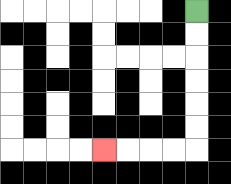{'start': '[8, 0]', 'end': '[4, 6]', 'path_directions': 'D,D,D,D,D,D,L,L,L,L', 'path_coordinates': '[[8, 0], [8, 1], [8, 2], [8, 3], [8, 4], [8, 5], [8, 6], [7, 6], [6, 6], [5, 6], [4, 6]]'}